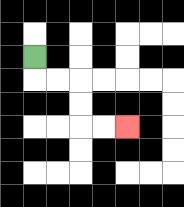{'start': '[1, 2]', 'end': '[5, 5]', 'path_directions': 'D,R,R,D,D,R,R', 'path_coordinates': '[[1, 2], [1, 3], [2, 3], [3, 3], [3, 4], [3, 5], [4, 5], [5, 5]]'}